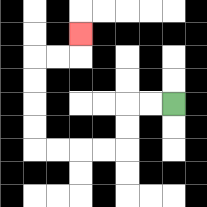{'start': '[7, 4]', 'end': '[3, 1]', 'path_directions': 'L,L,D,D,L,L,L,L,U,U,U,U,R,R,U', 'path_coordinates': '[[7, 4], [6, 4], [5, 4], [5, 5], [5, 6], [4, 6], [3, 6], [2, 6], [1, 6], [1, 5], [1, 4], [1, 3], [1, 2], [2, 2], [3, 2], [3, 1]]'}